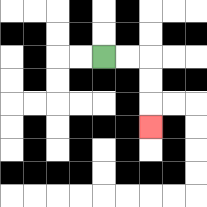{'start': '[4, 2]', 'end': '[6, 5]', 'path_directions': 'R,R,D,D,D', 'path_coordinates': '[[4, 2], [5, 2], [6, 2], [6, 3], [6, 4], [6, 5]]'}